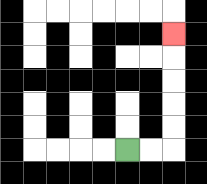{'start': '[5, 6]', 'end': '[7, 1]', 'path_directions': 'R,R,U,U,U,U,U', 'path_coordinates': '[[5, 6], [6, 6], [7, 6], [7, 5], [7, 4], [7, 3], [7, 2], [7, 1]]'}